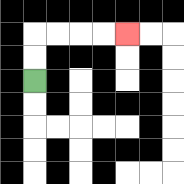{'start': '[1, 3]', 'end': '[5, 1]', 'path_directions': 'U,U,R,R,R,R', 'path_coordinates': '[[1, 3], [1, 2], [1, 1], [2, 1], [3, 1], [4, 1], [5, 1]]'}